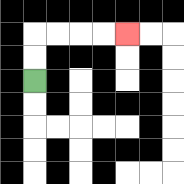{'start': '[1, 3]', 'end': '[5, 1]', 'path_directions': 'U,U,R,R,R,R', 'path_coordinates': '[[1, 3], [1, 2], [1, 1], [2, 1], [3, 1], [4, 1], [5, 1]]'}